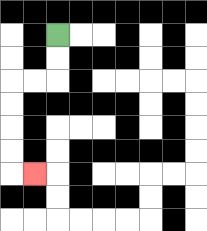{'start': '[2, 1]', 'end': '[1, 7]', 'path_directions': 'D,D,L,L,D,D,D,D,R', 'path_coordinates': '[[2, 1], [2, 2], [2, 3], [1, 3], [0, 3], [0, 4], [0, 5], [0, 6], [0, 7], [1, 7]]'}